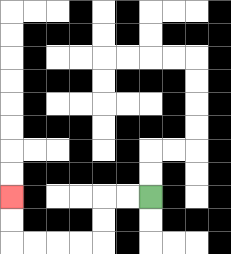{'start': '[6, 8]', 'end': '[0, 8]', 'path_directions': 'L,L,D,D,L,L,L,L,U,U', 'path_coordinates': '[[6, 8], [5, 8], [4, 8], [4, 9], [4, 10], [3, 10], [2, 10], [1, 10], [0, 10], [0, 9], [0, 8]]'}